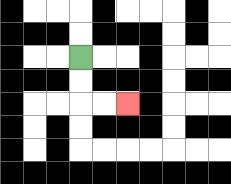{'start': '[3, 2]', 'end': '[5, 4]', 'path_directions': 'D,D,R,R', 'path_coordinates': '[[3, 2], [3, 3], [3, 4], [4, 4], [5, 4]]'}